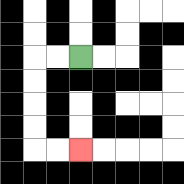{'start': '[3, 2]', 'end': '[3, 6]', 'path_directions': 'L,L,D,D,D,D,R,R', 'path_coordinates': '[[3, 2], [2, 2], [1, 2], [1, 3], [1, 4], [1, 5], [1, 6], [2, 6], [3, 6]]'}